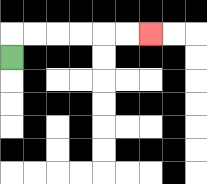{'start': '[0, 2]', 'end': '[6, 1]', 'path_directions': 'U,R,R,R,R,R,R', 'path_coordinates': '[[0, 2], [0, 1], [1, 1], [2, 1], [3, 1], [4, 1], [5, 1], [6, 1]]'}